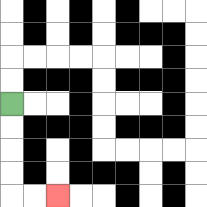{'start': '[0, 4]', 'end': '[2, 8]', 'path_directions': 'D,D,D,D,R,R', 'path_coordinates': '[[0, 4], [0, 5], [0, 6], [0, 7], [0, 8], [1, 8], [2, 8]]'}